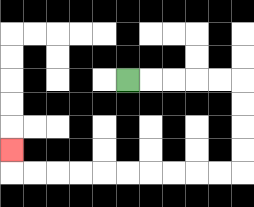{'start': '[5, 3]', 'end': '[0, 6]', 'path_directions': 'R,R,R,R,R,D,D,D,D,L,L,L,L,L,L,L,L,L,L,U', 'path_coordinates': '[[5, 3], [6, 3], [7, 3], [8, 3], [9, 3], [10, 3], [10, 4], [10, 5], [10, 6], [10, 7], [9, 7], [8, 7], [7, 7], [6, 7], [5, 7], [4, 7], [3, 7], [2, 7], [1, 7], [0, 7], [0, 6]]'}